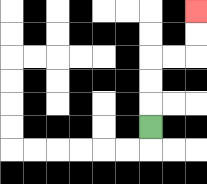{'start': '[6, 5]', 'end': '[8, 0]', 'path_directions': 'U,U,U,R,R,U,U', 'path_coordinates': '[[6, 5], [6, 4], [6, 3], [6, 2], [7, 2], [8, 2], [8, 1], [8, 0]]'}